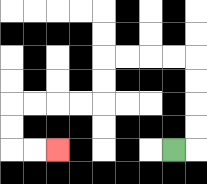{'start': '[7, 6]', 'end': '[2, 6]', 'path_directions': 'R,U,U,U,U,L,L,L,L,D,D,L,L,L,L,D,D,R,R', 'path_coordinates': '[[7, 6], [8, 6], [8, 5], [8, 4], [8, 3], [8, 2], [7, 2], [6, 2], [5, 2], [4, 2], [4, 3], [4, 4], [3, 4], [2, 4], [1, 4], [0, 4], [0, 5], [0, 6], [1, 6], [2, 6]]'}